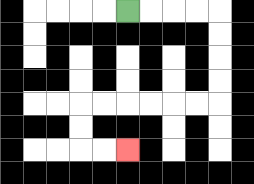{'start': '[5, 0]', 'end': '[5, 6]', 'path_directions': 'R,R,R,R,D,D,D,D,L,L,L,L,L,L,D,D,R,R', 'path_coordinates': '[[5, 0], [6, 0], [7, 0], [8, 0], [9, 0], [9, 1], [9, 2], [9, 3], [9, 4], [8, 4], [7, 4], [6, 4], [5, 4], [4, 4], [3, 4], [3, 5], [3, 6], [4, 6], [5, 6]]'}